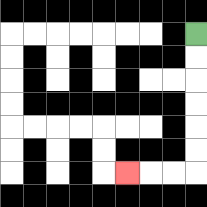{'start': '[8, 1]', 'end': '[5, 7]', 'path_directions': 'D,D,D,D,D,D,L,L,L', 'path_coordinates': '[[8, 1], [8, 2], [8, 3], [8, 4], [8, 5], [8, 6], [8, 7], [7, 7], [6, 7], [5, 7]]'}